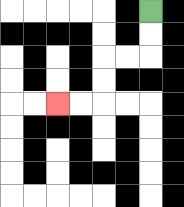{'start': '[6, 0]', 'end': '[2, 4]', 'path_directions': 'D,D,L,L,D,D,L,L', 'path_coordinates': '[[6, 0], [6, 1], [6, 2], [5, 2], [4, 2], [4, 3], [4, 4], [3, 4], [2, 4]]'}